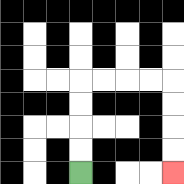{'start': '[3, 7]', 'end': '[7, 7]', 'path_directions': 'U,U,U,U,R,R,R,R,D,D,D,D', 'path_coordinates': '[[3, 7], [3, 6], [3, 5], [3, 4], [3, 3], [4, 3], [5, 3], [6, 3], [7, 3], [7, 4], [7, 5], [7, 6], [7, 7]]'}